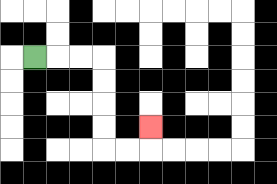{'start': '[1, 2]', 'end': '[6, 5]', 'path_directions': 'R,R,R,D,D,D,D,R,R,U', 'path_coordinates': '[[1, 2], [2, 2], [3, 2], [4, 2], [4, 3], [4, 4], [4, 5], [4, 6], [5, 6], [6, 6], [6, 5]]'}